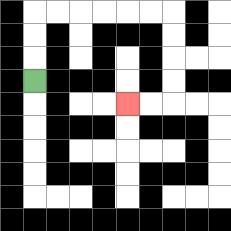{'start': '[1, 3]', 'end': '[5, 4]', 'path_directions': 'U,U,U,R,R,R,R,R,R,D,D,D,D,L,L', 'path_coordinates': '[[1, 3], [1, 2], [1, 1], [1, 0], [2, 0], [3, 0], [4, 0], [5, 0], [6, 0], [7, 0], [7, 1], [7, 2], [7, 3], [7, 4], [6, 4], [5, 4]]'}